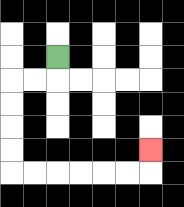{'start': '[2, 2]', 'end': '[6, 6]', 'path_directions': 'D,L,L,D,D,D,D,R,R,R,R,R,R,U', 'path_coordinates': '[[2, 2], [2, 3], [1, 3], [0, 3], [0, 4], [0, 5], [0, 6], [0, 7], [1, 7], [2, 7], [3, 7], [4, 7], [5, 7], [6, 7], [6, 6]]'}